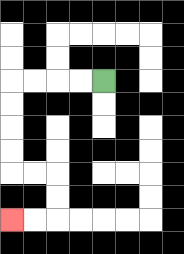{'start': '[4, 3]', 'end': '[0, 9]', 'path_directions': 'L,L,L,L,D,D,D,D,R,R,D,D,L,L', 'path_coordinates': '[[4, 3], [3, 3], [2, 3], [1, 3], [0, 3], [0, 4], [0, 5], [0, 6], [0, 7], [1, 7], [2, 7], [2, 8], [2, 9], [1, 9], [0, 9]]'}